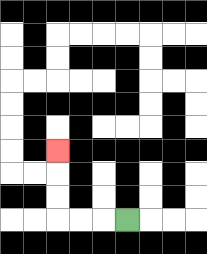{'start': '[5, 9]', 'end': '[2, 6]', 'path_directions': 'L,L,L,U,U,U', 'path_coordinates': '[[5, 9], [4, 9], [3, 9], [2, 9], [2, 8], [2, 7], [2, 6]]'}